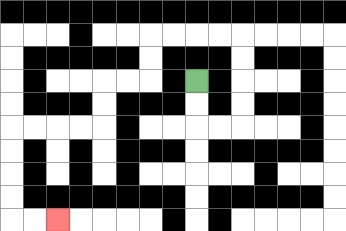{'start': '[8, 3]', 'end': '[2, 9]', 'path_directions': 'D,D,R,R,U,U,U,U,L,L,L,L,D,D,L,L,D,D,L,L,L,L,D,D,D,D,R,R', 'path_coordinates': '[[8, 3], [8, 4], [8, 5], [9, 5], [10, 5], [10, 4], [10, 3], [10, 2], [10, 1], [9, 1], [8, 1], [7, 1], [6, 1], [6, 2], [6, 3], [5, 3], [4, 3], [4, 4], [4, 5], [3, 5], [2, 5], [1, 5], [0, 5], [0, 6], [0, 7], [0, 8], [0, 9], [1, 9], [2, 9]]'}